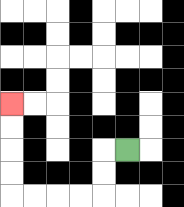{'start': '[5, 6]', 'end': '[0, 4]', 'path_directions': 'L,D,D,L,L,L,L,U,U,U,U', 'path_coordinates': '[[5, 6], [4, 6], [4, 7], [4, 8], [3, 8], [2, 8], [1, 8], [0, 8], [0, 7], [0, 6], [0, 5], [0, 4]]'}